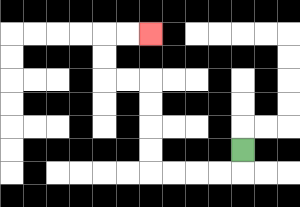{'start': '[10, 6]', 'end': '[6, 1]', 'path_directions': 'D,L,L,L,L,U,U,U,U,L,L,U,U,R,R', 'path_coordinates': '[[10, 6], [10, 7], [9, 7], [8, 7], [7, 7], [6, 7], [6, 6], [6, 5], [6, 4], [6, 3], [5, 3], [4, 3], [4, 2], [4, 1], [5, 1], [6, 1]]'}